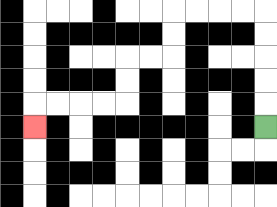{'start': '[11, 5]', 'end': '[1, 5]', 'path_directions': 'U,U,U,U,U,L,L,L,L,D,D,L,L,D,D,L,L,L,L,D', 'path_coordinates': '[[11, 5], [11, 4], [11, 3], [11, 2], [11, 1], [11, 0], [10, 0], [9, 0], [8, 0], [7, 0], [7, 1], [7, 2], [6, 2], [5, 2], [5, 3], [5, 4], [4, 4], [3, 4], [2, 4], [1, 4], [1, 5]]'}